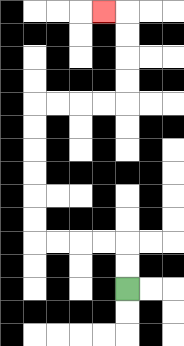{'start': '[5, 12]', 'end': '[4, 0]', 'path_directions': 'U,U,L,L,L,L,U,U,U,U,U,U,R,R,R,R,U,U,U,U,L', 'path_coordinates': '[[5, 12], [5, 11], [5, 10], [4, 10], [3, 10], [2, 10], [1, 10], [1, 9], [1, 8], [1, 7], [1, 6], [1, 5], [1, 4], [2, 4], [3, 4], [4, 4], [5, 4], [5, 3], [5, 2], [5, 1], [5, 0], [4, 0]]'}